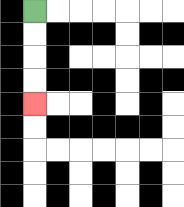{'start': '[1, 0]', 'end': '[1, 4]', 'path_directions': 'D,D,D,D', 'path_coordinates': '[[1, 0], [1, 1], [1, 2], [1, 3], [1, 4]]'}